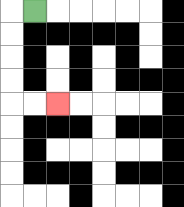{'start': '[1, 0]', 'end': '[2, 4]', 'path_directions': 'L,D,D,D,D,R,R', 'path_coordinates': '[[1, 0], [0, 0], [0, 1], [0, 2], [0, 3], [0, 4], [1, 4], [2, 4]]'}